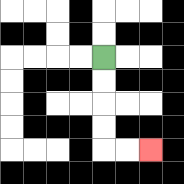{'start': '[4, 2]', 'end': '[6, 6]', 'path_directions': 'D,D,D,D,R,R', 'path_coordinates': '[[4, 2], [4, 3], [4, 4], [4, 5], [4, 6], [5, 6], [6, 6]]'}